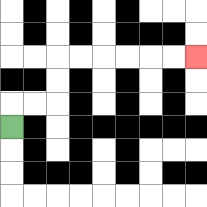{'start': '[0, 5]', 'end': '[8, 2]', 'path_directions': 'U,R,R,U,U,R,R,R,R,R,R', 'path_coordinates': '[[0, 5], [0, 4], [1, 4], [2, 4], [2, 3], [2, 2], [3, 2], [4, 2], [5, 2], [6, 2], [7, 2], [8, 2]]'}